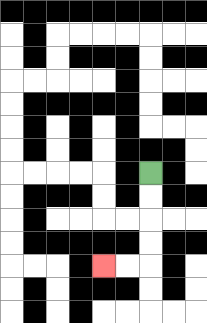{'start': '[6, 7]', 'end': '[4, 11]', 'path_directions': 'D,D,D,D,L,L', 'path_coordinates': '[[6, 7], [6, 8], [6, 9], [6, 10], [6, 11], [5, 11], [4, 11]]'}